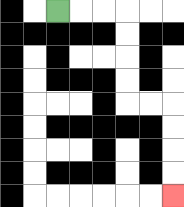{'start': '[2, 0]', 'end': '[7, 8]', 'path_directions': 'R,R,R,D,D,D,D,R,R,D,D,D,D', 'path_coordinates': '[[2, 0], [3, 0], [4, 0], [5, 0], [5, 1], [5, 2], [5, 3], [5, 4], [6, 4], [7, 4], [7, 5], [7, 6], [7, 7], [7, 8]]'}